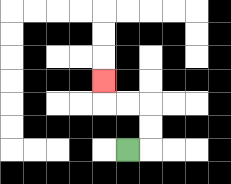{'start': '[5, 6]', 'end': '[4, 3]', 'path_directions': 'R,U,U,L,L,U', 'path_coordinates': '[[5, 6], [6, 6], [6, 5], [6, 4], [5, 4], [4, 4], [4, 3]]'}